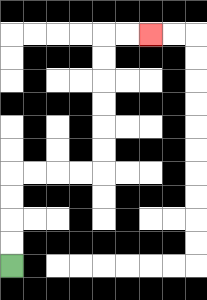{'start': '[0, 11]', 'end': '[6, 1]', 'path_directions': 'U,U,U,U,R,R,R,R,U,U,U,U,U,U,R,R', 'path_coordinates': '[[0, 11], [0, 10], [0, 9], [0, 8], [0, 7], [1, 7], [2, 7], [3, 7], [4, 7], [4, 6], [4, 5], [4, 4], [4, 3], [4, 2], [4, 1], [5, 1], [6, 1]]'}